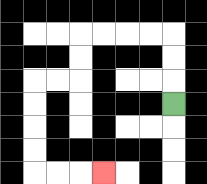{'start': '[7, 4]', 'end': '[4, 7]', 'path_directions': 'U,U,U,L,L,L,L,D,D,L,L,D,D,D,D,R,R,R', 'path_coordinates': '[[7, 4], [7, 3], [7, 2], [7, 1], [6, 1], [5, 1], [4, 1], [3, 1], [3, 2], [3, 3], [2, 3], [1, 3], [1, 4], [1, 5], [1, 6], [1, 7], [2, 7], [3, 7], [4, 7]]'}